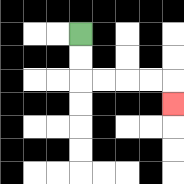{'start': '[3, 1]', 'end': '[7, 4]', 'path_directions': 'D,D,R,R,R,R,D', 'path_coordinates': '[[3, 1], [3, 2], [3, 3], [4, 3], [5, 3], [6, 3], [7, 3], [7, 4]]'}